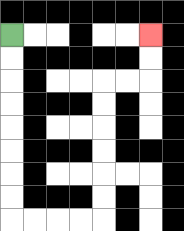{'start': '[0, 1]', 'end': '[6, 1]', 'path_directions': 'D,D,D,D,D,D,D,D,R,R,R,R,U,U,U,U,U,U,R,R,U,U', 'path_coordinates': '[[0, 1], [0, 2], [0, 3], [0, 4], [0, 5], [0, 6], [0, 7], [0, 8], [0, 9], [1, 9], [2, 9], [3, 9], [4, 9], [4, 8], [4, 7], [4, 6], [4, 5], [4, 4], [4, 3], [5, 3], [6, 3], [6, 2], [6, 1]]'}